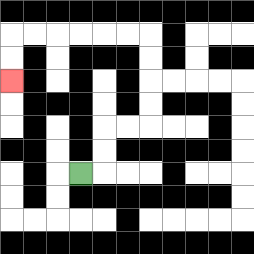{'start': '[3, 7]', 'end': '[0, 3]', 'path_directions': 'R,U,U,R,R,U,U,U,U,L,L,L,L,L,L,D,D', 'path_coordinates': '[[3, 7], [4, 7], [4, 6], [4, 5], [5, 5], [6, 5], [6, 4], [6, 3], [6, 2], [6, 1], [5, 1], [4, 1], [3, 1], [2, 1], [1, 1], [0, 1], [0, 2], [0, 3]]'}